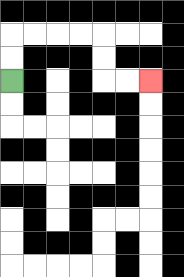{'start': '[0, 3]', 'end': '[6, 3]', 'path_directions': 'U,U,R,R,R,R,D,D,R,R', 'path_coordinates': '[[0, 3], [0, 2], [0, 1], [1, 1], [2, 1], [3, 1], [4, 1], [4, 2], [4, 3], [5, 3], [6, 3]]'}